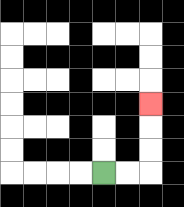{'start': '[4, 7]', 'end': '[6, 4]', 'path_directions': 'R,R,U,U,U', 'path_coordinates': '[[4, 7], [5, 7], [6, 7], [6, 6], [6, 5], [6, 4]]'}